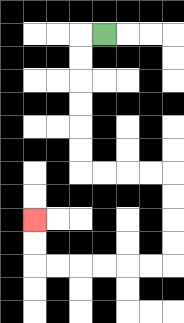{'start': '[4, 1]', 'end': '[1, 9]', 'path_directions': 'L,D,D,D,D,D,D,R,R,R,R,D,D,D,D,L,L,L,L,L,L,U,U', 'path_coordinates': '[[4, 1], [3, 1], [3, 2], [3, 3], [3, 4], [3, 5], [3, 6], [3, 7], [4, 7], [5, 7], [6, 7], [7, 7], [7, 8], [7, 9], [7, 10], [7, 11], [6, 11], [5, 11], [4, 11], [3, 11], [2, 11], [1, 11], [1, 10], [1, 9]]'}